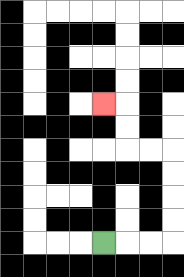{'start': '[4, 10]', 'end': '[4, 4]', 'path_directions': 'R,R,R,U,U,U,U,L,L,U,U,L', 'path_coordinates': '[[4, 10], [5, 10], [6, 10], [7, 10], [7, 9], [7, 8], [7, 7], [7, 6], [6, 6], [5, 6], [5, 5], [5, 4], [4, 4]]'}